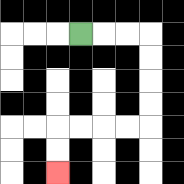{'start': '[3, 1]', 'end': '[2, 7]', 'path_directions': 'R,R,R,D,D,D,D,L,L,L,L,D,D', 'path_coordinates': '[[3, 1], [4, 1], [5, 1], [6, 1], [6, 2], [6, 3], [6, 4], [6, 5], [5, 5], [4, 5], [3, 5], [2, 5], [2, 6], [2, 7]]'}